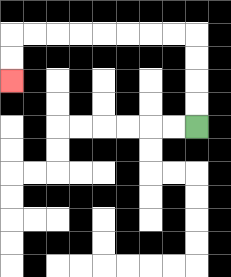{'start': '[8, 5]', 'end': '[0, 3]', 'path_directions': 'U,U,U,U,L,L,L,L,L,L,L,L,D,D', 'path_coordinates': '[[8, 5], [8, 4], [8, 3], [8, 2], [8, 1], [7, 1], [6, 1], [5, 1], [4, 1], [3, 1], [2, 1], [1, 1], [0, 1], [0, 2], [0, 3]]'}